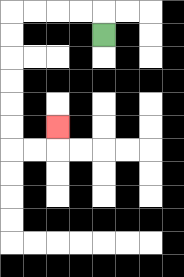{'start': '[4, 1]', 'end': '[2, 5]', 'path_directions': 'U,L,L,L,L,D,D,D,D,D,D,R,R,U', 'path_coordinates': '[[4, 1], [4, 0], [3, 0], [2, 0], [1, 0], [0, 0], [0, 1], [0, 2], [0, 3], [0, 4], [0, 5], [0, 6], [1, 6], [2, 6], [2, 5]]'}